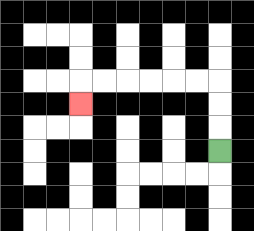{'start': '[9, 6]', 'end': '[3, 4]', 'path_directions': 'U,U,U,L,L,L,L,L,L,D', 'path_coordinates': '[[9, 6], [9, 5], [9, 4], [9, 3], [8, 3], [7, 3], [6, 3], [5, 3], [4, 3], [3, 3], [3, 4]]'}